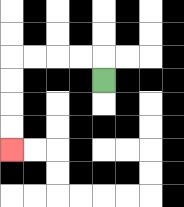{'start': '[4, 3]', 'end': '[0, 6]', 'path_directions': 'U,L,L,L,L,D,D,D,D', 'path_coordinates': '[[4, 3], [4, 2], [3, 2], [2, 2], [1, 2], [0, 2], [0, 3], [0, 4], [0, 5], [0, 6]]'}